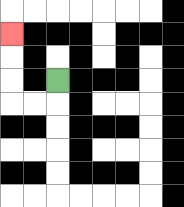{'start': '[2, 3]', 'end': '[0, 1]', 'path_directions': 'D,L,L,U,U,U', 'path_coordinates': '[[2, 3], [2, 4], [1, 4], [0, 4], [0, 3], [0, 2], [0, 1]]'}